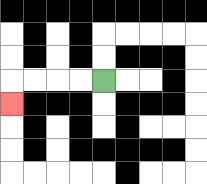{'start': '[4, 3]', 'end': '[0, 4]', 'path_directions': 'L,L,L,L,D', 'path_coordinates': '[[4, 3], [3, 3], [2, 3], [1, 3], [0, 3], [0, 4]]'}